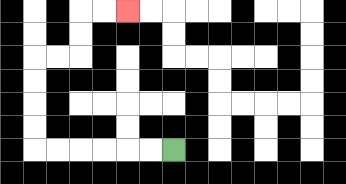{'start': '[7, 6]', 'end': '[5, 0]', 'path_directions': 'L,L,L,L,L,L,U,U,U,U,R,R,U,U,R,R', 'path_coordinates': '[[7, 6], [6, 6], [5, 6], [4, 6], [3, 6], [2, 6], [1, 6], [1, 5], [1, 4], [1, 3], [1, 2], [2, 2], [3, 2], [3, 1], [3, 0], [4, 0], [5, 0]]'}